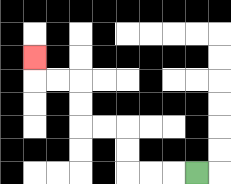{'start': '[8, 7]', 'end': '[1, 2]', 'path_directions': 'L,L,L,U,U,L,L,U,U,L,L,U', 'path_coordinates': '[[8, 7], [7, 7], [6, 7], [5, 7], [5, 6], [5, 5], [4, 5], [3, 5], [3, 4], [3, 3], [2, 3], [1, 3], [1, 2]]'}